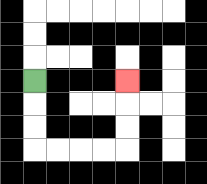{'start': '[1, 3]', 'end': '[5, 3]', 'path_directions': 'D,D,D,R,R,R,R,U,U,U', 'path_coordinates': '[[1, 3], [1, 4], [1, 5], [1, 6], [2, 6], [3, 6], [4, 6], [5, 6], [5, 5], [5, 4], [5, 3]]'}